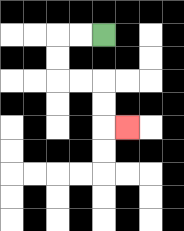{'start': '[4, 1]', 'end': '[5, 5]', 'path_directions': 'L,L,D,D,R,R,D,D,R', 'path_coordinates': '[[4, 1], [3, 1], [2, 1], [2, 2], [2, 3], [3, 3], [4, 3], [4, 4], [4, 5], [5, 5]]'}